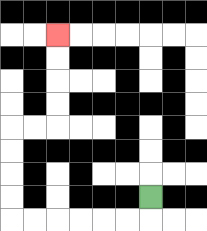{'start': '[6, 8]', 'end': '[2, 1]', 'path_directions': 'D,L,L,L,L,L,L,U,U,U,U,R,R,U,U,U,U', 'path_coordinates': '[[6, 8], [6, 9], [5, 9], [4, 9], [3, 9], [2, 9], [1, 9], [0, 9], [0, 8], [0, 7], [0, 6], [0, 5], [1, 5], [2, 5], [2, 4], [2, 3], [2, 2], [2, 1]]'}